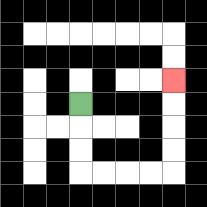{'start': '[3, 4]', 'end': '[7, 3]', 'path_directions': 'D,D,D,R,R,R,R,U,U,U,U', 'path_coordinates': '[[3, 4], [3, 5], [3, 6], [3, 7], [4, 7], [5, 7], [6, 7], [7, 7], [7, 6], [7, 5], [7, 4], [7, 3]]'}